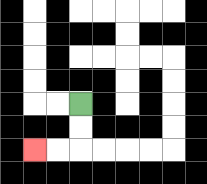{'start': '[3, 4]', 'end': '[1, 6]', 'path_directions': 'D,D,L,L', 'path_coordinates': '[[3, 4], [3, 5], [3, 6], [2, 6], [1, 6]]'}